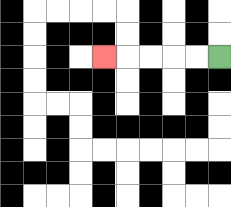{'start': '[9, 2]', 'end': '[4, 2]', 'path_directions': 'L,L,L,L,L', 'path_coordinates': '[[9, 2], [8, 2], [7, 2], [6, 2], [5, 2], [4, 2]]'}